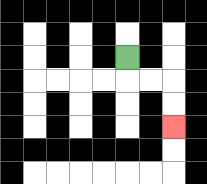{'start': '[5, 2]', 'end': '[7, 5]', 'path_directions': 'D,R,R,D,D', 'path_coordinates': '[[5, 2], [5, 3], [6, 3], [7, 3], [7, 4], [7, 5]]'}